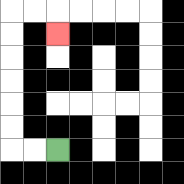{'start': '[2, 6]', 'end': '[2, 1]', 'path_directions': 'L,L,U,U,U,U,U,U,R,R,D', 'path_coordinates': '[[2, 6], [1, 6], [0, 6], [0, 5], [0, 4], [0, 3], [0, 2], [0, 1], [0, 0], [1, 0], [2, 0], [2, 1]]'}